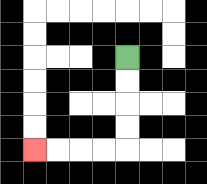{'start': '[5, 2]', 'end': '[1, 6]', 'path_directions': 'D,D,D,D,L,L,L,L', 'path_coordinates': '[[5, 2], [5, 3], [5, 4], [5, 5], [5, 6], [4, 6], [3, 6], [2, 6], [1, 6]]'}